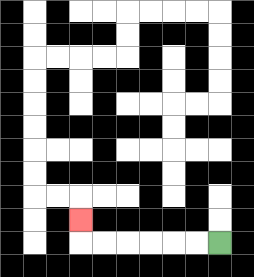{'start': '[9, 10]', 'end': '[3, 9]', 'path_directions': 'L,L,L,L,L,L,U', 'path_coordinates': '[[9, 10], [8, 10], [7, 10], [6, 10], [5, 10], [4, 10], [3, 10], [3, 9]]'}